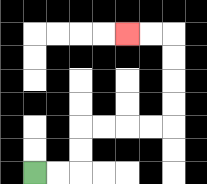{'start': '[1, 7]', 'end': '[5, 1]', 'path_directions': 'R,R,U,U,R,R,R,R,U,U,U,U,L,L', 'path_coordinates': '[[1, 7], [2, 7], [3, 7], [3, 6], [3, 5], [4, 5], [5, 5], [6, 5], [7, 5], [7, 4], [7, 3], [7, 2], [7, 1], [6, 1], [5, 1]]'}